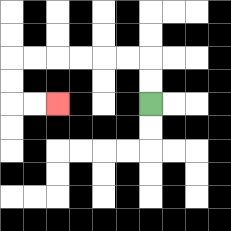{'start': '[6, 4]', 'end': '[2, 4]', 'path_directions': 'U,U,L,L,L,L,L,L,D,D,R,R', 'path_coordinates': '[[6, 4], [6, 3], [6, 2], [5, 2], [4, 2], [3, 2], [2, 2], [1, 2], [0, 2], [0, 3], [0, 4], [1, 4], [2, 4]]'}